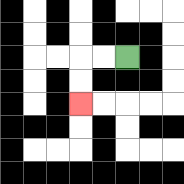{'start': '[5, 2]', 'end': '[3, 4]', 'path_directions': 'L,L,D,D', 'path_coordinates': '[[5, 2], [4, 2], [3, 2], [3, 3], [3, 4]]'}